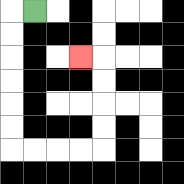{'start': '[1, 0]', 'end': '[3, 2]', 'path_directions': 'L,D,D,D,D,D,D,R,R,R,R,U,U,U,U,L', 'path_coordinates': '[[1, 0], [0, 0], [0, 1], [0, 2], [0, 3], [0, 4], [0, 5], [0, 6], [1, 6], [2, 6], [3, 6], [4, 6], [4, 5], [4, 4], [4, 3], [4, 2], [3, 2]]'}